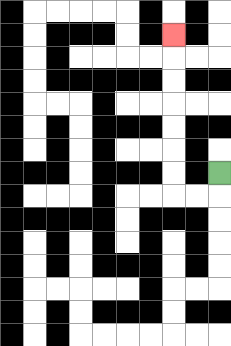{'start': '[9, 7]', 'end': '[7, 1]', 'path_directions': 'D,L,L,U,U,U,U,U,U,U', 'path_coordinates': '[[9, 7], [9, 8], [8, 8], [7, 8], [7, 7], [7, 6], [7, 5], [7, 4], [7, 3], [7, 2], [7, 1]]'}